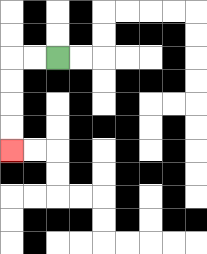{'start': '[2, 2]', 'end': '[0, 6]', 'path_directions': 'L,L,D,D,D,D', 'path_coordinates': '[[2, 2], [1, 2], [0, 2], [0, 3], [0, 4], [0, 5], [0, 6]]'}